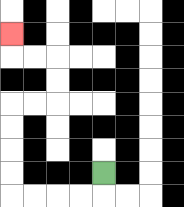{'start': '[4, 7]', 'end': '[0, 1]', 'path_directions': 'D,L,L,L,L,U,U,U,U,R,R,U,U,L,L,U', 'path_coordinates': '[[4, 7], [4, 8], [3, 8], [2, 8], [1, 8], [0, 8], [0, 7], [0, 6], [0, 5], [0, 4], [1, 4], [2, 4], [2, 3], [2, 2], [1, 2], [0, 2], [0, 1]]'}